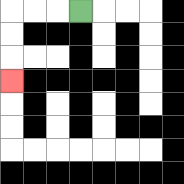{'start': '[3, 0]', 'end': '[0, 3]', 'path_directions': 'L,L,L,D,D,D', 'path_coordinates': '[[3, 0], [2, 0], [1, 0], [0, 0], [0, 1], [0, 2], [0, 3]]'}